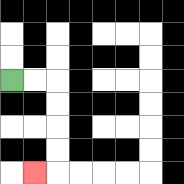{'start': '[0, 3]', 'end': '[1, 7]', 'path_directions': 'R,R,D,D,D,D,L', 'path_coordinates': '[[0, 3], [1, 3], [2, 3], [2, 4], [2, 5], [2, 6], [2, 7], [1, 7]]'}